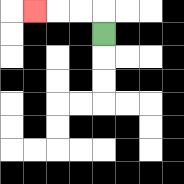{'start': '[4, 1]', 'end': '[1, 0]', 'path_directions': 'U,L,L,L', 'path_coordinates': '[[4, 1], [4, 0], [3, 0], [2, 0], [1, 0]]'}